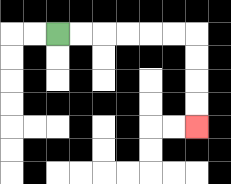{'start': '[2, 1]', 'end': '[8, 5]', 'path_directions': 'R,R,R,R,R,R,D,D,D,D', 'path_coordinates': '[[2, 1], [3, 1], [4, 1], [5, 1], [6, 1], [7, 1], [8, 1], [8, 2], [8, 3], [8, 4], [8, 5]]'}